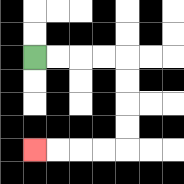{'start': '[1, 2]', 'end': '[1, 6]', 'path_directions': 'R,R,R,R,D,D,D,D,L,L,L,L', 'path_coordinates': '[[1, 2], [2, 2], [3, 2], [4, 2], [5, 2], [5, 3], [5, 4], [5, 5], [5, 6], [4, 6], [3, 6], [2, 6], [1, 6]]'}